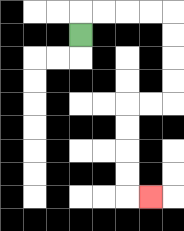{'start': '[3, 1]', 'end': '[6, 8]', 'path_directions': 'U,R,R,R,R,D,D,D,D,L,L,D,D,D,D,R', 'path_coordinates': '[[3, 1], [3, 0], [4, 0], [5, 0], [6, 0], [7, 0], [7, 1], [7, 2], [7, 3], [7, 4], [6, 4], [5, 4], [5, 5], [5, 6], [5, 7], [5, 8], [6, 8]]'}